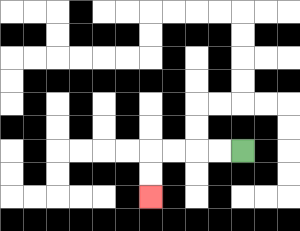{'start': '[10, 6]', 'end': '[6, 8]', 'path_directions': 'L,L,L,L,D,D', 'path_coordinates': '[[10, 6], [9, 6], [8, 6], [7, 6], [6, 6], [6, 7], [6, 8]]'}